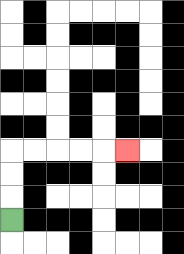{'start': '[0, 9]', 'end': '[5, 6]', 'path_directions': 'U,U,U,R,R,R,R,R', 'path_coordinates': '[[0, 9], [0, 8], [0, 7], [0, 6], [1, 6], [2, 6], [3, 6], [4, 6], [5, 6]]'}